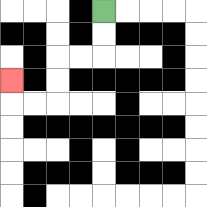{'start': '[4, 0]', 'end': '[0, 3]', 'path_directions': 'D,D,L,L,D,D,L,L,U', 'path_coordinates': '[[4, 0], [4, 1], [4, 2], [3, 2], [2, 2], [2, 3], [2, 4], [1, 4], [0, 4], [0, 3]]'}